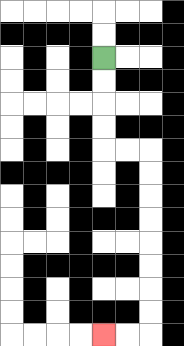{'start': '[4, 2]', 'end': '[4, 14]', 'path_directions': 'D,D,D,D,R,R,D,D,D,D,D,D,D,D,L,L', 'path_coordinates': '[[4, 2], [4, 3], [4, 4], [4, 5], [4, 6], [5, 6], [6, 6], [6, 7], [6, 8], [6, 9], [6, 10], [6, 11], [6, 12], [6, 13], [6, 14], [5, 14], [4, 14]]'}